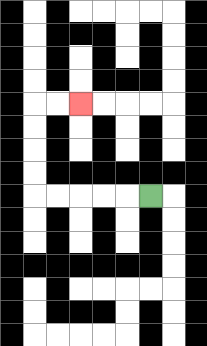{'start': '[6, 8]', 'end': '[3, 4]', 'path_directions': 'L,L,L,L,L,U,U,U,U,R,R', 'path_coordinates': '[[6, 8], [5, 8], [4, 8], [3, 8], [2, 8], [1, 8], [1, 7], [1, 6], [1, 5], [1, 4], [2, 4], [3, 4]]'}